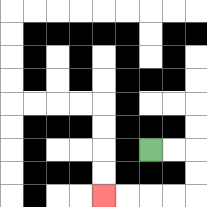{'start': '[6, 6]', 'end': '[4, 8]', 'path_directions': 'R,R,D,D,L,L,L,L', 'path_coordinates': '[[6, 6], [7, 6], [8, 6], [8, 7], [8, 8], [7, 8], [6, 8], [5, 8], [4, 8]]'}